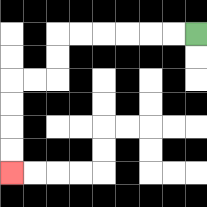{'start': '[8, 1]', 'end': '[0, 7]', 'path_directions': 'L,L,L,L,L,L,D,D,L,L,D,D,D,D', 'path_coordinates': '[[8, 1], [7, 1], [6, 1], [5, 1], [4, 1], [3, 1], [2, 1], [2, 2], [2, 3], [1, 3], [0, 3], [0, 4], [0, 5], [0, 6], [0, 7]]'}